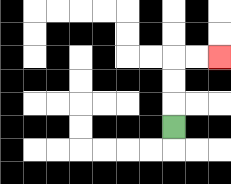{'start': '[7, 5]', 'end': '[9, 2]', 'path_directions': 'U,U,U,R,R', 'path_coordinates': '[[7, 5], [7, 4], [7, 3], [7, 2], [8, 2], [9, 2]]'}